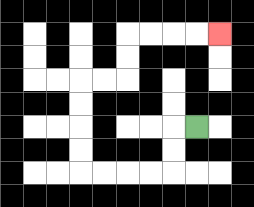{'start': '[8, 5]', 'end': '[9, 1]', 'path_directions': 'L,D,D,L,L,L,L,U,U,U,U,R,R,U,U,R,R,R,R', 'path_coordinates': '[[8, 5], [7, 5], [7, 6], [7, 7], [6, 7], [5, 7], [4, 7], [3, 7], [3, 6], [3, 5], [3, 4], [3, 3], [4, 3], [5, 3], [5, 2], [5, 1], [6, 1], [7, 1], [8, 1], [9, 1]]'}